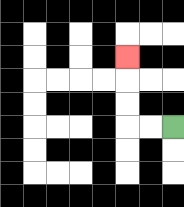{'start': '[7, 5]', 'end': '[5, 2]', 'path_directions': 'L,L,U,U,U', 'path_coordinates': '[[7, 5], [6, 5], [5, 5], [5, 4], [5, 3], [5, 2]]'}